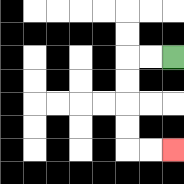{'start': '[7, 2]', 'end': '[7, 6]', 'path_directions': 'L,L,D,D,D,D,R,R', 'path_coordinates': '[[7, 2], [6, 2], [5, 2], [5, 3], [5, 4], [5, 5], [5, 6], [6, 6], [7, 6]]'}